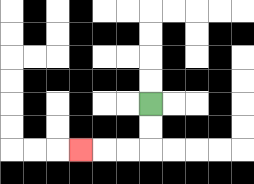{'start': '[6, 4]', 'end': '[3, 6]', 'path_directions': 'D,D,L,L,L', 'path_coordinates': '[[6, 4], [6, 5], [6, 6], [5, 6], [4, 6], [3, 6]]'}